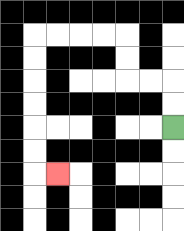{'start': '[7, 5]', 'end': '[2, 7]', 'path_directions': 'U,U,L,L,U,U,L,L,L,L,D,D,D,D,D,D,R', 'path_coordinates': '[[7, 5], [7, 4], [7, 3], [6, 3], [5, 3], [5, 2], [5, 1], [4, 1], [3, 1], [2, 1], [1, 1], [1, 2], [1, 3], [1, 4], [1, 5], [1, 6], [1, 7], [2, 7]]'}